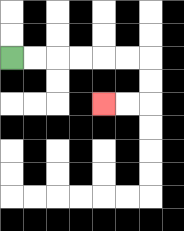{'start': '[0, 2]', 'end': '[4, 4]', 'path_directions': 'R,R,R,R,R,R,D,D,L,L', 'path_coordinates': '[[0, 2], [1, 2], [2, 2], [3, 2], [4, 2], [5, 2], [6, 2], [6, 3], [6, 4], [5, 4], [4, 4]]'}